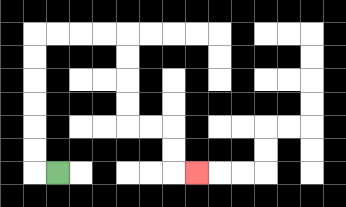{'start': '[2, 7]', 'end': '[8, 7]', 'path_directions': 'L,U,U,U,U,U,U,R,R,R,R,D,D,D,D,R,R,D,D,R', 'path_coordinates': '[[2, 7], [1, 7], [1, 6], [1, 5], [1, 4], [1, 3], [1, 2], [1, 1], [2, 1], [3, 1], [4, 1], [5, 1], [5, 2], [5, 3], [5, 4], [5, 5], [6, 5], [7, 5], [7, 6], [7, 7], [8, 7]]'}